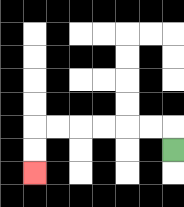{'start': '[7, 6]', 'end': '[1, 7]', 'path_directions': 'U,L,L,L,L,L,L,D,D', 'path_coordinates': '[[7, 6], [7, 5], [6, 5], [5, 5], [4, 5], [3, 5], [2, 5], [1, 5], [1, 6], [1, 7]]'}